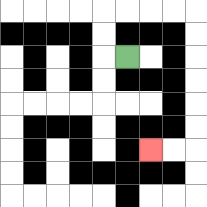{'start': '[5, 2]', 'end': '[6, 6]', 'path_directions': 'L,U,U,R,R,R,R,D,D,D,D,D,D,L,L', 'path_coordinates': '[[5, 2], [4, 2], [4, 1], [4, 0], [5, 0], [6, 0], [7, 0], [8, 0], [8, 1], [8, 2], [8, 3], [8, 4], [8, 5], [8, 6], [7, 6], [6, 6]]'}